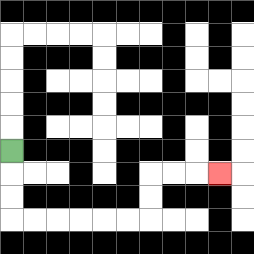{'start': '[0, 6]', 'end': '[9, 7]', 'path_directions': 'D,D,D,R,R,R,R,R,R,U,U,R,R,R', 'path_coordinates': '[[0, 6], [0, 7], [0, 8], [0, 9], [1, 9], [2, 9], [3, 9], [4, 9], [5, 9], [6, 9], [6, 8], [6, 7], [7, 7], [8, 7], [9, 7]]'}